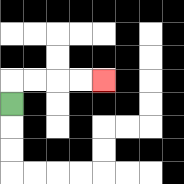{'start': '[0, 4]', 'end': '[4, 3]', 'path_directions': 'U,R,R,R,R', 'path_coordinates': '[[0, 4], [0, 3], [1, 3], [2, 3], [3, 3], [4, 3]]'}